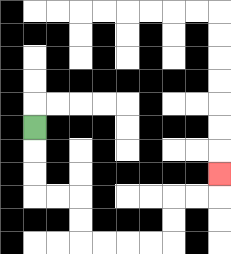{'start': '[1, 5]', 'end': '[9, 7]', 'path_directions': 'D,D,D,R,R,D,D,R,R,R,R,U,U,R,R,U', 'path_coordinates': '[[1, 5], [1, 6], [1, 7], [1, 8], [2, 8], [3, 8], [3, 9], [3, 10], [4, 10], [5, 10], [6, 10], [7, 10], [7, 9], [7, 8], [8, 8], [9, 8], [9, 7]]'}